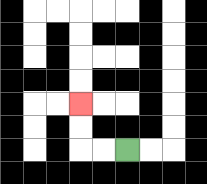{'start': '[5, 6]', 'end': '[3, 4]', 'path_directions': 'L,L,U,U', 'path_coordinates': '[[5, 6], [4, 6], [3, 6], [3, 5], [3, 4]]'}